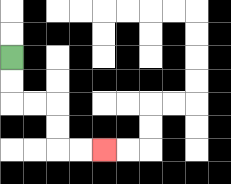{'start': '[0, 2]', 'end': '[4, 6]', 'path_directions': 'D,D,R,R,D,D,R,R', 'path_coordinates': '[[0, 2], [0, 3], [0, 4], [1, 4], [2, 4], [2, 5], [2, 6], [3, 6], [4, 6]]'}